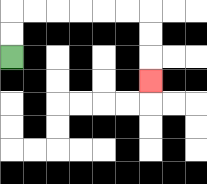{'start': '[0, 2]', 'end': '[6, 3]', 'path_directions': 'U,U,R,R,R,R,R,R,D,D,D', 'path_coordinates': '[[0, 2], [0, 1], [0, 0], [1, 0], [2, 0], [3, 0], [4, 0], [5, 0], [6, 0], [6, 1], [6, 2], [6, 3]]'}